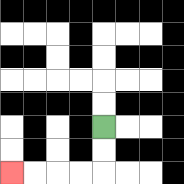{'start': '[4, 5]', 'end': '[0, 7]', 'path_directions': 'D,D,L,L,L,L', 'path_coordinates': '[[4, 5], [4, 6], [4, 7], [3, 7], [2, 7], [1, 7], [0, 7]]'}